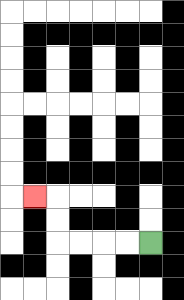{'start': '[6, 10]', 'end': '[1, 8]', 'path_directions': 'L,L,L,L,U,U,L', 'path_coordinates': '[[6, 10], [5, 10], [4, 10], [3, 10], [2, 10], [2, 9], [2, 8], [1, 8]]'}